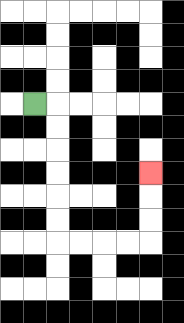{'start': '[1, 4]', 'end': '[6, 7]', 'path_directions': 'R,D,D,D,D,D,D,R,R,R,R,U,U,U', 'path_coordinates': '[[1, 4], [2, 4], [2, 5], [2, 6], [2, 7], [2, 8], [2, 9], [2, 10], [3, 10], [4, 10], [5, 10], [6, 10], [6, 9], [6, 8], [6, 7]]'}